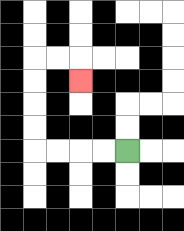{'start': '[5, 6]', 'end': '[3, 3]', 'path_directions': 'L,L,L,L,U,U,U,U,R,R,D', 'path_coordinates': '[[5, 6], [4, 6], [3, 6], [2, 6], [1, 6], [1, 5], [1, 4], [1, 3], [1, 2], [2, 2], [3, 2], [3, 3]]'}